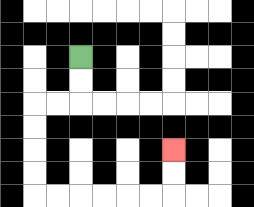{'start': '[3, 2]', 'end': '[7, 6]', 'path_directions': 'D,D,L,L,D,D,D,D,R,R,R,R,R,R,U,U', 'path_coordinates': '[[3, 2], [3, 3], [3, 4], [2, 4], [1, 4], [1, 5], [1, 6], [1, 7], [1, 8], [2, 8], [3, 8], [4, 8], [5, 8], [6, 8], [7, 8], [7, 7], [7, 6]]'}